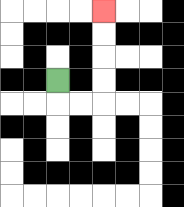{'start': '[2, 3]', 'end': '[4, 0]', 'path_directions': 'D,R,R,U,U,U,U', 'path_coordinates': '[[2, 3], [2, 4], [3, 4], [4, 4], [4, 3], [4, 2], [4, 1], [4, 0]]'}